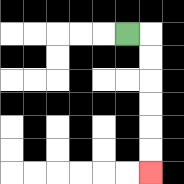{'start': '[5, 1]', 'end': '[6, 7]', 'path_directions': 'R,D,D,D,D,D,D', 'path_coordinates': '[[5, 1], [6, 1], [6, 2], [6, 3], [6, 4], [6, 5], [6, 6], [6, 7]]'}